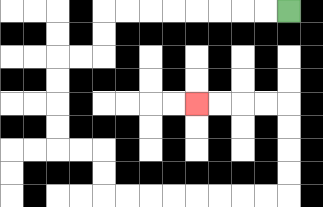{'start': '[12, 0]', 'end': '[8, 4]', 'path_directions': 'L,L,L,L,L,L,L,L,D,D,L,L,D,D,D,D,R,R,D,D,R,R,R,R,R,R,R,R,U,U,U,U,L,L,L,L', 'path_coordinates': '[[12, 0], [11, 0], [10, 0], [9, 0], [8, 0], [7, 0], [6, 0], [5, 0], [4, 0], [4, 1], [4, 2], [3, 2], [2, 2], [2, 3], [2, 4], [2, 5], [2, 6], [3, 6], [4, 6], [4, 7], [4, 8], [5, 8], [6, 8], [7, 8], [8, 8], [9, 8], [10, 8], [11, 8], [12, 8], [12, 7], [12, 6], [12, 5], [12, 4], [11, 4], [10, 4], [9, 4], [8, 4]]'}